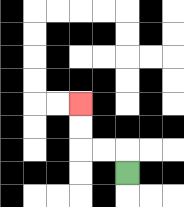{'start': '[5, 7]', 'end': '[3, 4]', 'path_directions': 'U,L,L,U,U', 'path_coordinates': '[[5, 7], [5, 6], [4, 6], [3, 6], [3, 5], [3, 4]]'}